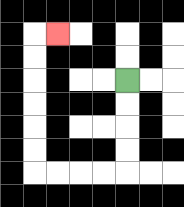{'start': '[5, 3]', 'end': '[2, 1]', 'path_directions': 'D,D,D,D,L,L,L,L,U,U,U,U,U,U,R', 'path_coordinates': '[[5, 3], [5, 4], [5, 5], [5, 6], [5, 7], [4, 7], [3, 7], [2, 7], [1, 7], [1, 6], [1, 5], [1, 4], [1, 3], [1, 2], [1, 1], [2, 1]]'}